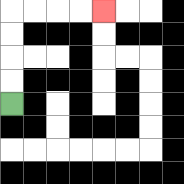{'start': '[0, 4]', 'end': '[4, 0]', 'path_directions': 'U,U,U,U,R,R,R,R', 'path_coordinates': '[[0, 4], [0, 3], [0, 2], [0, 1], [0, 0], [1, 0], [2, 0], [3, 0], [4, 0]]'}